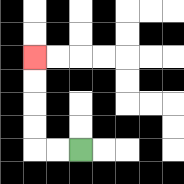{'start': '[3, 6]', 'end': '[1, 2]', 'path_directions': 'L,L,U,U,U,U', 'path_coordinates': '[[3, 6], [2, 6], [1, 6], [1, 5], [1, 4], [1, 3], [1, 2]]'}